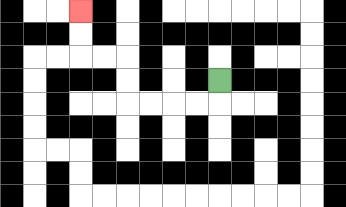{'start': '[9, 3]', 'end': '[3, 0]', 'path_directions': 'D,L,L,L,L,U,U,L,L,U,U', 'path_coordinates': '[[9, 3], [9, 4], [8, 4], [7, 4], [6, 4], [5, 4], [5, 3], [5, 2], [4, 2], [3, 2], [3, 1], [3, 0]]'}